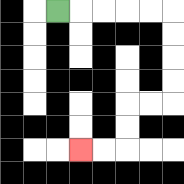{'start': '[2, 0]', 'end': '[3, 6]', 'path_directions': 'R,R,R,R,R,D,D,D,D,L,L,D,D,L,L', 'path_coordinates': '[[2, 0], [3, 0], [4, 0], [5, 0], [6, 0], [7, 0], [7, 1], [7, 2], [7, 3], [7, 4], [6, 4], [5, 4], [5, 5], [5, 6], [4, 6], [3, 6]]'}